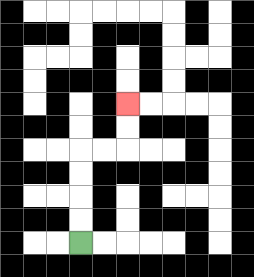{'start': '[3, 10]', 'end': '[5, 4]', 'path_directions': 'U,U,U,U,R,R,U,U', 'path_coordinates': '[[3, 10], [3, 9], [3, 8], [3, 7], [3, 6], [4, 6], [5, 6], [5, 5], [5, 4]]'}